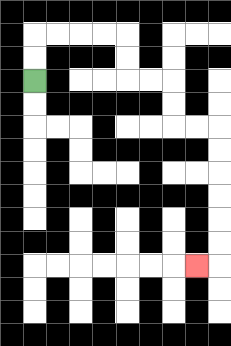{'start': '[1, 3]', 'end': '[8, 11]', 'path_directions': 'U,U,R,R,R,R,D,D,R,R,D,D,R,R,D,D,D,D,D,D,L', 'path_coordinates': '[[1, 3], [1, 2], [1, 1], [2, 1], [3, 1], [4, 1], [5, 1], [5, 2], [5, 3], [6, 3], [7, 3], [7, 4], [7, 5], [8, 5], [9, 5], [9, 6], [9, 7], [9, 8], [9, 9], [9, 10], [9, 11], [8, 11]]'}